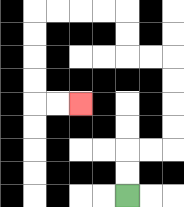{'start': '[5, 8]', 'end': '[3, 4]', 'path_directions': 'U,U,R,R,U,U,U,U,L,L,U,U,L,L,L,L,D,D,D,D,R,R', 'path_coordinates': '[[5, 8], [5, 7], [5, 6], [6, 6], [7, 6], [7, 5], [7, 4], [7, 3], [7, 2], [6, 2], [5, 2], [5, 1], [5, 0], [4, 0], [3, 0], [2, 0], [1, 0], [1, 1], [1, 2], [1, 3], [1, 4], [2, 4], [3, 4]]'}